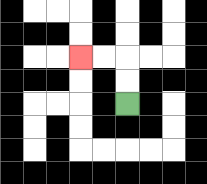{'start': '[5, 4]', 'end': '[3, 2]', 'path_directions': 'U,U,L,L', 'path_coordinates': '[[5, 4], [5, 3], [5, 2], [4, 2], [3, 2]]'}